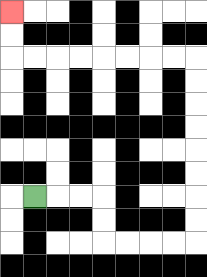{'start': '[1, 8]', 'end': '[0, 0]', 'path_directions': 'R,R,R,D,D,R,R,R,R,U,U,U,U,U,U,U,U,L,L,L,L,L,L,L,L,U,U', 'path_coordinates': '[[1, 8], [2, 8], [3, 8], [4, 8], [4, 9], [4, 10], [5, 10], [6, 10], [7, 10], [8, 10], [8, 9], [8, 8], [8, 7], [8, 6], [8, 5], [8, 4], [8, 3], [8, 2], [7, 2], [6, 2], [5, 2], [4, 2], [3, 2], [2, 2], [1, 2], [0, 2], [0, 1], [0, 0]]'}